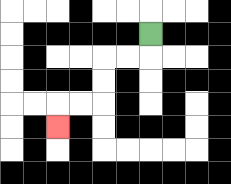{'start': '[6, 1]', 'end': '[2, 5]', 'path_directions': 'D,L,L,D,D,L,L,D', 'path_coordinates': '[[6, 1], [6, 2], [5, 2], [4, 2], [4, 3], [4, 4], [3, 4], [2, 4], [2, 5]]'}